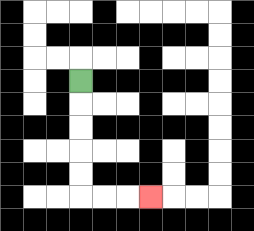{'start': '[3, 3]', 'end': '[6, 8]', 'path_directions': 'D,D,D,D,D,R,R,R', 'path_coordinates': '[[3, 3], [3, 4], [3, 5], [3, 6], [3, 7], [3, 8], [4, 8], [5, 8], [6, 8]]'}